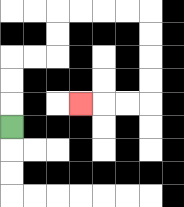{'start': '[0, 5]', 'end': '[3, 4]', 'path_directions': 'U,U,U,R,R,U,U,R,R,R,R,D,D,D,D,L,L,L', 'path_coordinates': '[[0, 5], [0, 4], [0, 3], [0, 2], [1, 2], [2, 2], [2, 1], [2, 0], [3, 0], [4, 0], [5, 0], [6, 0], [6, 1], [6, 2], [6, 3], [6, 4], [5, 4], [4, 4], [3, 4]]'}